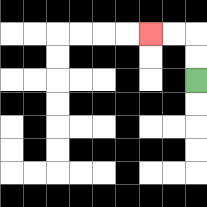{'start': '[8, 3]', 'end': '[6, 1]', 'path_directions': 'U,U,L,L', 'path_coordinates': '[[8, 3], [8, 2], [8, 1], [7, 1], [6, 1]]'}